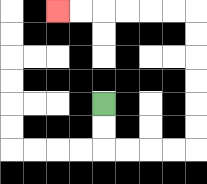{'start': '[4, 4]', 'end': '[2, 0]', 'path_directions': 'D,D,R,R,R,R,U,U,U,U,U,U,L,L,L,L,L,L', 'path_coordinates': '[[4, 4], [4, 5], [4, 6], [5, 6], [6, 6], [7, 6], [8, 6], [8, 5], [8, 4], [8, 3], [8, 2], [8, 1], [8, 0], [7, 0], [6, 0], [5, 0], [4, 0], [3, 0], [2, 0]]'}